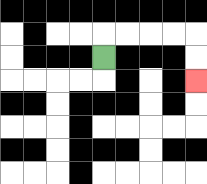{'start': '[4, 2]', 'end': '[8, 3]', 'path_directions': 'U,R,R,R,R,D,D', 'path_coordinates': '[[4, 2], [4, 1], [5, 1], [6, 1], [7, 1], [8, 1], [8, 2], [8, 3]]'}